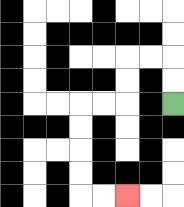{'start': '[7, 4]', 'end': '[5, 8]', 'path_directions': 'U,U,L,L,D,D,L,L,D,D,D,D,R,R', 'path_coordinates': '[[7, 4], [7, 3], [7, 2], [6, 2], [5, 2], [5, 3], [5, 4], [4, 4], [3, 4], [3, 5], [3, 6], [3, 7], [3, 8], [4, 8], [5, 8]]'}